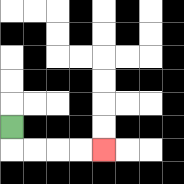{'start': '[0, 5]', 'end': '[4, 6]', 'path_directions': 'D,R,R,R,R', 'path_coordinates': '[[0, 5], [0, 6], [1, 6], [2, 6], [3, 6], [4, 6]]'}